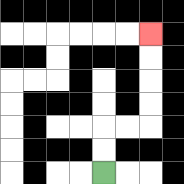{'start': '[4, 7]', 'end': '[6, 1]', 'path_directions': 'U,U,R,R,U,U,U,U', 'path_coordinates': '[[4, 7], [4, 6], [4, 5], [5, 5], [6, 5], [6, 4], [6, 3], [6, 2], [6, 1]]'}